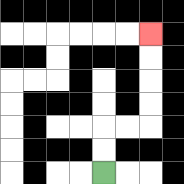{'start': '[4, 7]', 'end': '[6, 1]', 'path_directions': 'U,U,R,R,U,U,U,U', 'path_coordinates': '[[4, 7], [4, 6], [4, 5], [5, 5], [6, 5], [6, 4], [6, 3], [6, 2], [6, 1]]'}